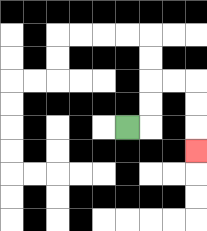{'start': '[5, 5]', 'end': '[8, 6]', 'path_directions': 'R,U,U,R,R,D,D,D', 'path_coordinates': '[[5, 5], [6, 5], [6, 4], [6, 3], [7, 3], [8, 3], [8, 4], [8, 5], [8, 6]]'}